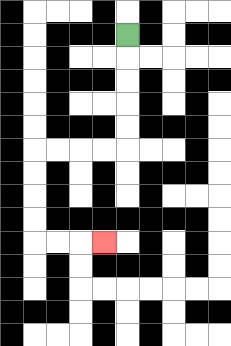{'start': '[5, 1]', 'end': '[4, 10]', 'path_directions': 'D,D,D,D,D,L,L,L,L,D,D,D,D,R,R,R', 'path_coordinates': '[[5, 1], [5, 2], [5, 3], [5, 4], [5, 5], [5, 6], [4, 6], [3, 6], [2, 6], [1, 6], [1, 7], [1, 8], [1, 9], [1, 10], [2, 10], [3, 10], [4, 10]]'}